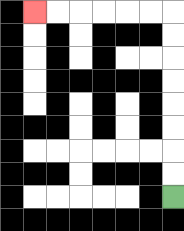{'start': '[7, 8]', 'end': '[1, 0]', 'path_directions': 'U,U,U,U,U,U,U,U,L,L,L,L,L,L', 'path_coordinates': '[[7, 8], [7, 7], [7, 6], [7, 5], [7, 4], [7, 3], [7, 2], [7, 1], [7, 0], [6, 0], [5, 0], [4, 0], [3, 0], [2, 0], [1, 0]]'}